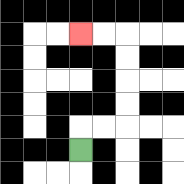{'start': '[3, 6]', 'end': '[3, 1]', 'path_directions': 'U,R,R,U,U,U,U,L,L', 'path_coordinates': '[[3, 6], [3, 5], [4, 5], [5, 5], [5, 4], [5, 3], [5, 2], [5, 1], [4, 1], [3, 1]]'}